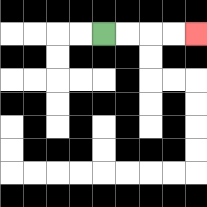{'start': '[4, 1]', 'end': '[8, 1]', 'path_directions': 'R,R,R,R', 'path_coordinates': '[[4, 1], [5, 1], [6, 1], [7, 1], [8, 1]]'}